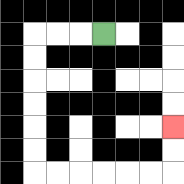{'start': '[4, 1]', 'end': '[7, 5]', 'path_directions': 'L,L,L,D,D,D,D,D,D,R,R,R,R,R,R,U,U', 'path_coordinates': '[[4, 1], [3, 1], [2, 1], [1, 1], [1, 2], [1, 3], [1, 4], [1, 5], [1, 6], [1, 7], [2, 7], [3, 7], [4, 7], [5, 7], [6, 7], [7, 7], [7, 6], [7, 5]]'}